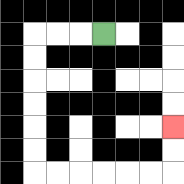{'start': '[4, 1]', 'end': '[7, 5]', 'path_directions': 'L,L,L,D,D,D,D,D,D,R,R,R,R,R,R,U,U', 'path_coordinates': '[[4, 1], [3, 1], [2, 1], [1, 1], [1, 2], [1, 3], [1, 4], [1, 5], [1, 6], [1, 7], [2, 7], [3, 7], [4, 7], [5, 7], [6, 7], [7, 7], [7, 6], [7, 5]]'}